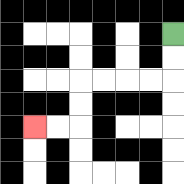{'start': '[7, 1]', 'end': '[1, 5]', 'path_directions': 'D,D,L,L,L,L,D,D,L,L', 'path_coordinates': '[[7, 1], [7, 2], [7, 3], [6, 3], [5, 3], [4, 3], [3, 3], [3, 4], [3, 5], [2, 5], [1, 5]]'}